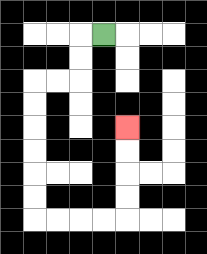{'start': '[4, 1]', 'end': '[5, 5]', 'path_directions': 'L,D,D,L,L,D,D,D,D,D,D,R,R,R,R,U,U,U,U', 'path_coordinates': '[[4, 1], [3, 1], [3, 2], [3, 3], [2, 3], [1, 3], [1, 4], [1, 5], [1, 6], [1, 7], [1, 8], [1, 9], [2, 9], [3, 9], [4, 9], [5, 9], [5, 8], [5, 7], [5, 6], [5, 5]]'}